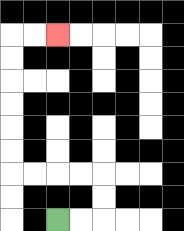{'start': '[2, 9]', 'end': '[2, 1]', 'path_directions': 'R,R,U,U,L,L,L,L,U,U,U,U,U,U,R,R', 'path_coordinates': '[[2, 9], [3, 9], [4, 9], [4, 8], [4, 7], [3, 7], [2, 7], [1, 7], [0, 7], [0, 6], [0, 5], [0, 4], [0, 3], [0, 2], [0, 1], [1, 1], [2, 1]]'}